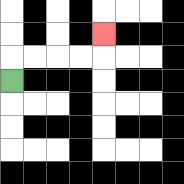{'start': '[0, 3]', 'end': '[4, 1]', 'path_directions': 'U,R,R,R,R,U', 'path_coordinates': '[[0, 3], [0, 2], [1, 2], [2, 2], [3, 2], [4, 2], [4, 1]]'}